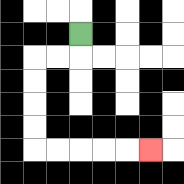{'start': '[3, 1]', 'end': '[6, 6]', 'path_directions': 'D,L,L,D,D,D,D,R,R,R,R,R', 'path_coordinates': '[[3, 1], [3, 2], [2, 2], [1, 2], [1, 3], [1, 4], [1, 5], [1, 6], [2, 6], [3, 6], [4, 6], [5, 6], [6, 6]]'}